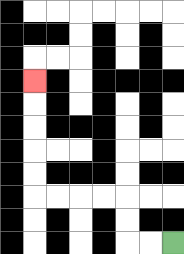{'start': '[7, 10]', 'end': '[1, 3]', 'path_directions': 'L,L,U,U,L,L,L,L,U,U,U,U,U', 'path_coordinates': '[[7, 10], [6, 10], [5, 10], [5, 9], [5, 8], [4, 8], [3, 8], [2, 8], [1, 8], [1, 7], [1, 6], [1, 5], [1, 4], [1, 3]]'}